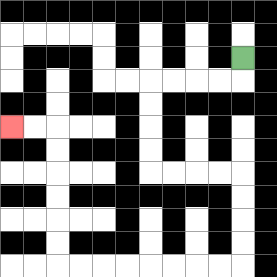{'start': '[10, 2]', 'end': '[0, 5]', 'path_directions': 'D,L,L,L,L,D,D,D,D,R,R,R,R,D,D,D,D,L,L,L,L,L,L,L,L,U,U,U,U,U,U,L,L', 'path_coordinates': '[[10, 2], [10, 3], [9, 3], [8, 3], [7, 3], [6, 3], [6, 4], [6, 5], [6, 6], [6, 7], [7, 7], [8, 7], [9, 7], [10, 7], [10, 8], [10, 9], [10, 10], [10, 11], [9, 11], [8, 11], [7, 11], [6, 11], [5, 11], [4, 11], [3, 11], [2, 11], [2, 10], [2, 9], [2, 8], [2, 7], [2, 6], [2, 5], [1, 5], [0, 5]]'}